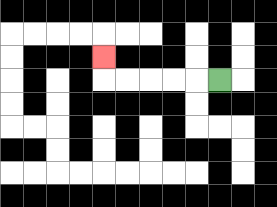{'start': '[9, 3]', 'end': '[4, 2]', 'path_directions': 'L,L,L,L,L,U', 'path_coordinates': '[[9, 3], [8, 3], [7, 3], [6, 3], [5, 3], [4, 3], [4, 2]]'}